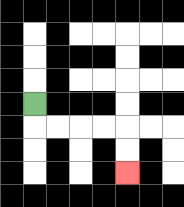{'start': '[1, 4]', 'end': '[5, 7]', 'path_directions': 'D,R,R,R,R,D,D', 'path_coordinates': '[[1, 4], [1, 5], [2, 5], [3, 5], [4, 5], [5, 5], [5, 6], [5, 7]]'}